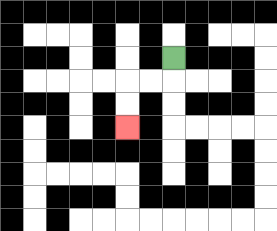{'start': '[7, 2]', 'end': '[5, 5]', 'path_directions': 'D,L,L,D,D', 'path_coordinates': '[[7, 2], [7, 3], [6, 3], [5, 3], [5, 4], [5, 5]]'}